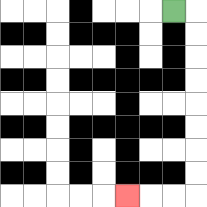{'start': '[7, 0]', 'end': '[5, 8]', 'path_directions': 'R,D,D,D,D,D,D,D,D,L,L,L', 'path_coordinates': '[[7, 0], [8, 0], [8, 1], [8, 2], [8, 3], [8, 4], [8, 5], [8, 6], [8, 7], [8, 8], [7, 8], [6, 8], [5, 8]]'}